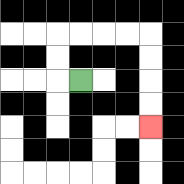{'start': '[3, 3]', 'end': '[6, 5]', 'path_directions': 'L,U,U,R,R,R,R,D,D,D,D', 'path_coordinates': '[[3, 3], [2, 3], [2, 2], [2, 1], [3, 1], [4, 1], [5, 1], [6, 1], [6, 2], [6, 3], [6, 4], [6, 5]]'}